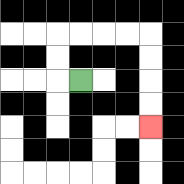{'start': '[3, 3]', 'end': '[6, 5]', 'path_directions': 'L,U,U,R,R,R,R,D,D,D,D', 'path_coordinates': '[[3, 3], [2, 3], [2, 2], [2, 1], [3, 1], [4, 1], [5, 1], [6, 1], [6, 2], [6, 3], [6, 4], [6, 5]]'}